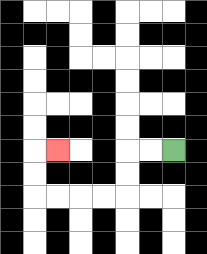{'start': '[7, 6]', 'end': '[2, 6]', 'path_directions': 'L,L,D,D,L,L,L,L,U,U,R', 'path_coordinates': '[[7, 6], [6, 6], [5, 6], [5, 7], [5, 8], [4, 8], [3, 8], [2, 8], [1, 8], [1, 7], [1, 6], [2, 6]]'}